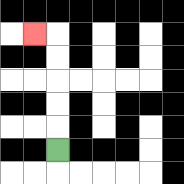{'start': '[2, 6]', 'end': '[1, 1]', 'path_directions': 'U,U,U,U,U,L', 'path_coordinates': '[[2, 6], [2, 5], [2, 4], [2, 3], [2, 2], [2, 1], [1, 1]]'}